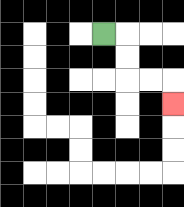{'start': '[4, 1]', 'end': '[7, 4]', 'path_directions': 'R,D,D,R,R,D', 'path_coordinates': '[[4, 1], [5, 1], [5, 2], [5, 3], [6, 3], [7, 3], [7, 4]]'}